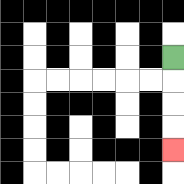{'start': '[7, 2]', 'end': '[7, 6]', 'path_directions': 'D,D,D,D', 'path_coordinates': '[[7, 2], [7, 3], [7, 4], [7, 5], [7, 6]]'}